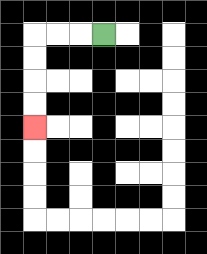{'start': '[4, 1]', 'end': '[1, 5]', 'path_directions': 'L,L,L,D,D,D,D', 'path_coordinates': '[[4, 1], [3, 1], [2, 1], [1, 1], [1, 2], [1, 3], [1, 4], [1, 5]]'}